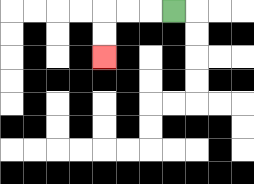{'start': '[7, 0]', 'end': '[4, 2]', 'path_directions': 'L,L,L,D,D', 'path_coordinates': '[[7, 0], [6, 0], [5, 0], [4, 0], [4, 1], [4, 2]]'}